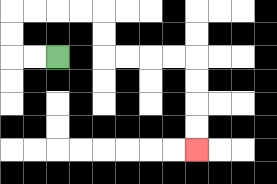{'start': '[2, 2]', 'end': '[8, 6]', 'path_directions': 'L,L,U,U,R,R,R,R,D,D,R,R,R,R,D,D,D,D', 'path_coordinates': '[[2, 2], [1, 2], [0, 2], [0, 1], [0, 0], [1, 0], [2, 0], [3, 0], [4, 0], [4, 1], [4, 2], [5, 2], [6, 2], [7, 2], [8, 2], [8, 3], [8, 4], [8, 5], [8, 6]]'}